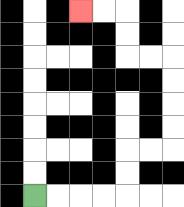{'start': '[1, 8]', 'end': '[3, 0]', 'path_directions': 'R,R,R,R,U,U,R,R,U,U,U,U,L,L,U,U,L,L', 'path_coordinates': '[[1, 8], [2, 8], [3, 8], [4, 8], [5, 8], [5, 7], [5, 6], [6, 6], [7, 6], [7, 5], [7, 4], [7, 3], [7, 2], [6, 2], [5, 2], [5, 1], [5, 0], [4, 0], [3, 0]]'}